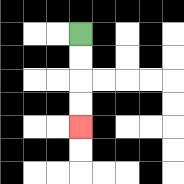{'start': '[3, 1]', 'end': '[3, 5]', 'path_directions': 'D,D,D,D', 'path_coordinates': '[[3, 1], [3, 2], [3, 3], [3, 4], [3, 5]]'}